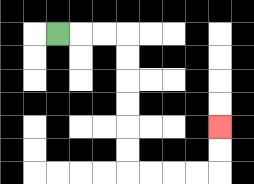{'start': '[2, 1]', 'end': '[9, 5]', 'path_directions': 'R,R,R,D,D,D,D,D,D,R,R,R,R,U,U', 'path_coordinates': '[[2, 1], [3, 1], [4, 1], [5, 1], [5, 2], [5, 3], [5, 4], [5, 5], [5, 6], [5, 7], [6, 7], [7, 7], [8, 7], [9, 7], [9, 6], [9, 5]]'}